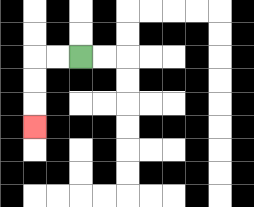{'start': '[3, 2]', 'end': '[1, 5]', 'path_directions': 'L,L,D,D,D', 'path_coordinates': '[[3, 2], [2, 2], [1, 2], [1, 3], [1, 4], [1, 5]]'}